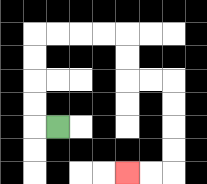{'start': '[2, 5]', 'end': '[5, 7]', 'path_directions': 'L,U,U,U,U,R,R,R,R,D,D,R,R,D,D,D,D,L,L', 'path_coordinates': '[[2, 5], [1, 5], [1, 4], [1, 3], [1, 2], [1, 1], [2, 1], [3, 1], [4, 1], [5, 1], [5, 2], [5, 3], [6, 3], [7, 3], [7, 4], [7, 5], [7, 6], [7, 7], [6, 7], [5, 7]]'}